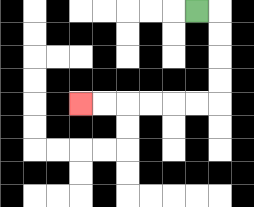{'start': '[8, 0]', 'end': '[3, 4]', 'path_directions': 'R,D,D,D,D,L,L,L,L,L,L', 'path_coordinates': '[[8, 0], [9, 0], [9, 1], [9, 2], [9, 3], [9, 4], [8, 4], [7, 4], [6, 4], [5, 4], [4, 4], [3, 4]]'}